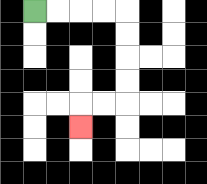{'start': '[1, 0]', 'end': '[3, 5]', 'path_directions': 'R,R,R,R,D,D,D,D,L,L,D', 'path_coordinates': '[[1, 0], [2, 0], [3, 0], [4, 0], [5, 0], [5, 1], [5, 2], [5, 3], [5, 4], [4, 4], [3, 4], [3, 5]]'}